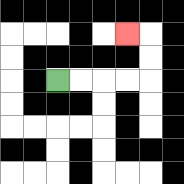{'start': '[2, 3]', 'end': '[5, 1]', 'path_directions': 'R,R,R,R,U,U,L', 'path_coordinates': '[[2, 3], [3, 3], [4, 3], [5, 3], [6, 3], [6, 2], [6, 1], [5, 1]]'}